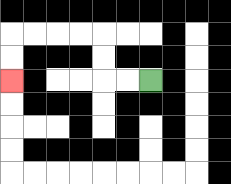{'start': '[6, 3]', 'end': '[0, 3]', 'path_directions': 'L,L,U,U,L,L,L,L,D,D', 'path_coordinates': '[[6, 3], [5, 3], [4, 3], [4, 2], [4, 1], [3, 1], [2, 1], [1, 1], [0, 1], [0, 2], [0, 3]]'}